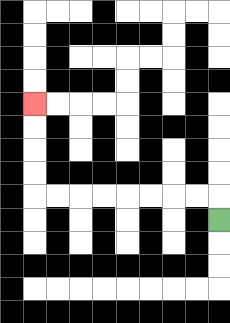{'start': '[9, 9]', 'end': '[1, 4]', 'path_directions': 'U,L,L,L,L,L,L,L,L,U,U,U,U', 'path_coordinates': '[[9, 9], [9, 8], [8, 8], [7, 8], [6, 8], [5, 8], [4, 8], [3, 8], [2, 8], [1, 8], [1, 7], [1, 6], [1, 5], [1, 4]]'}